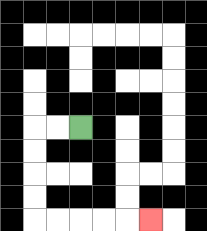{'start': '[3, 5]', 'end': '[6, 9]', 'path_directions': 'L,L,D,D,D,D,R,R,R,R,R', 'path_coordinates': '[[3, 5], [2, 5], [1, 5], [1, 6], [1, 7], [1, 8], [1, 9], [2, 9], [3, 9], [4, 9], [5, 9], [6, 9]]'}